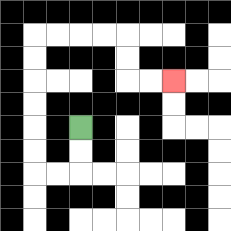{'start': '[3, 5]', 'end': '[7, 3]', 'path_directions': 'D,D,L,L,U,U,U,U,U,U,R,R,R,R,D,D,R,R', 'path_coordinates': '[[3, 5], [3, 6], [3, 7], [2, 7], [1, 7], [1, 6], [1, 5], [1, 4], [1, 3], [1, 2], [1, 1], [2, 1], [3, 1], [4, 1], [5, 1], [5, 2], [5, 3], [6, 3], [7, 3]]'}